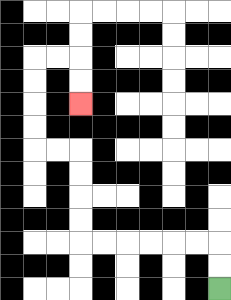{'start': '[9, 12]', 'end': '[3, 4]', 'path_directions': 'U,U,L,L,L,L,L,L,U,U,U,U,L,L,U,U,U,U,R,R,D,D', 'path_coordinates': '[[9, 12], [9, 11], [9, 10], [8, 10], [7, 10], [6, 10], [5, 10], [4, 10], [3, 10], [3, 9], [3, 8], [3, 7], [3, 6], [2, 6], [1, 6], [1, 5], [1, 4], [1, 3], [1, 2], [2, 2], [3, 2], [3, 3], [3, 4]]'}